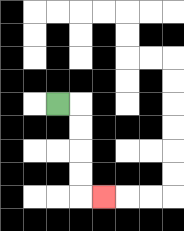{'start': '[2, 4]', 'end': '[4, 8]', 'path_directions': 'R,D,D,D,D,R', 'path_coordinates': '[[2, 4], [3, 4], [3, 5], [3, 6], [3, 7], [3, 8], [4, 8]]'}